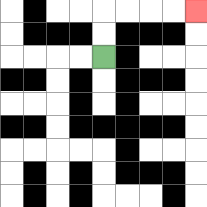{'start': '[4, 2]', 'end': '[8, 0]', 'path_directions': 'U,U,R,R,R,R', 'path_coordinates': '[[4, 2], [4, 1], [4, 0], [5, 0], [6, 0], [7, 0], [8, 0]]'}